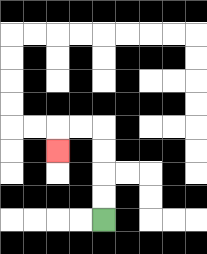{'start': '[4, 9]', 'end': '[2, 6]', 'path_directions': 'U,U,U,U,L,L,D', 'path_coordinates': '[[4, 9], [4, 8], [4, 7], [4, 6], [4, 5], [3, 5], [2, 5], [2, 6]]'}